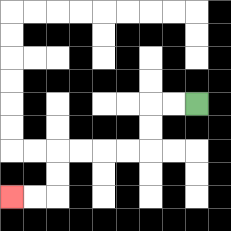{'start': '[8, 4]', 'end': '[0, 8]', 'path_directions': 'L,L,D,D,L,L,L,L,D,D,L,L', 'path_coordinates': '[[8, 4], [7, 4], [6, 4], [6, 5], [6, 6], [5, 6], [4, 6], [3, 6], [2, 6], [2, 7], [2, 8], [1, 8], [0, 8]]'}